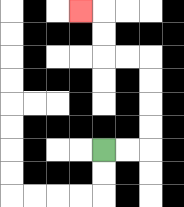{'start': '[4, 6]', 'end': '[3, 0]', 'path_directions': 'R,R,U,U,U,U,L,L,U,U,L', 'path_coordinates': '[[4, 6], [5, 6], [6, 6], [6, 5], [6, 4], [6, 3], [6, 2], [5, 2], [4, 2], [4, 1], [4, 0], [3, 0]]'}